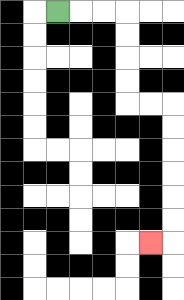{'start': '[2, 0]', 'end': '[6, 10]', 'path_directions': 'R,R,R,D,D,D,D,R,R,D,D,D,D,D,D,L', 'path_coordinates': '[[2, 0], [3, 0], [4, 0], [5, 0], [5, 1], [5, 2], [5, 3], [5, 4], [6, 4], [7, 4], [7, 5], [7, 6], [7, 7], [7, 8], [7, 9], [7, 10], [6, 10]]'}